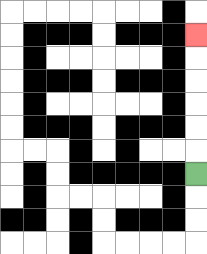{'start': '[8, 7]', 'end': '[8, 1]', 'path_directions': 'U,U,U,U,U,U', 'path_coordinates': '[[8, 7], [8, 6], [8, 5], [8, 4], [8, 3], [8, 2], [8, 1]]'}